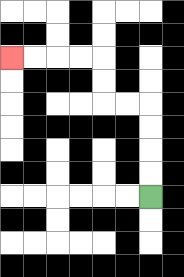{'start': '[6, 8]', 'end': '[0, 2]', 'path_directions': 'U,U,U,U,L,L,U,U,L,L,L,L', 'path_coordinates': '[[6, 8], [6, 7], [6, 6], [6, 5], [6, 4], [5, 4], [4, 4], [4, 3], [4, 2], [3, 2], [2, 2], [1, 2], [0, 2]]'}